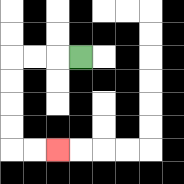{'start': '[3, 2]', 'end': '[2, 6]', 'path_directions': 'L,L,L,D,D,D,D,R,R', 'path_coordinates': '[[3, 2], [2, 2], [1, 2], [0, 2], [0, 3], [0, 4], [0, 5], [0, 6], [1, 6], [2, 6]]'}